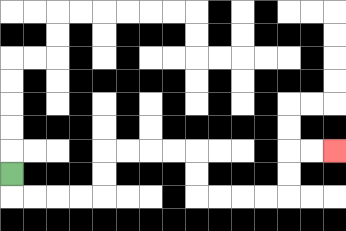{'start': '[0, 7]', 'end': '[14, 6]', 'path_directions': 'D,R,R,R,R,U,U,R,R,R,R,D,D,R,R,R,R,U,U,R,R', 'path_coordinates': '[[0, 7], [0, 8], [1, 8], [2, 8], [3, 8], [4, 8], [4, 7], [4, 6], [5, 6], [6, 6], [7, 6], [8, 6], [8, 7], [8, 8], [9, 8], [10, 8], [11, 8], [12, 8], [12, 7], [12, 6], [13, 6], [14, 6]]'}